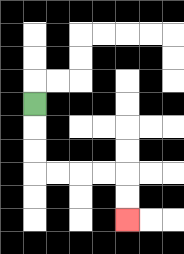{'start': '[1, 4]', 'end': '[5, 9]', 'path_directions': 'D,D,D,R,R,R,R,D,D', 'path_coordinates': '[[1, 4], [1, 5], [1, 6], [1, 7], [2, 7], [3, 7], [4, 7], [5, 7], [5, 8], [5, 9]]'}